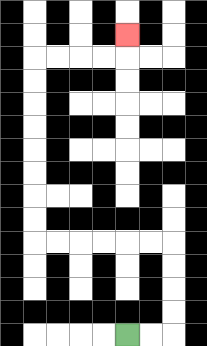{'start': '[5, 14]', 'end': '[5, 1]', 'path_directions': 'R,R,U,U,U,U,L,L,L,L,L,L,U,U,U,U,U,U,U,U,R,R,R,R,U', 'path_coordinates': '[[5, 14], [6, 14], [7, 14], [7, 13], [7, 12], [7, 11], [7, 10], [6, 10], [5, 10], [4, 10], [3, 10], [2, 10], [1, 10], [1, 9], [1, 8], [1, 7], [1, 6], [1, 5], [1, 4], [1, 3], [1, 2], [2, 2], [3, 2], [4, 2], [5, 2], [5, 1]]'}